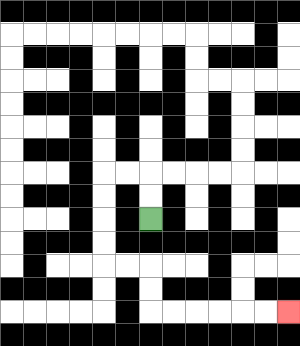{'start': '[6, 9]', 'end': '[12, 13]', 'path_directions': 'U,U,L,L,D,D,D,D,R,R,D,D,R,R,R,R,R,R', 'path_coordinates': '[[6, 9], [6, 8], [6, 7], [5, 7], [4, 7], [4, 8], [4, 9], [4, 10], [4, 11], [5, 11], [6, 11], [6, 12], [6, 13], [7, 13], [8, 13], [9, 13], [10, 13], [11, 13], [12, 13]]'}